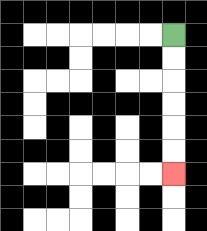{'start': '[7, 1]', 'end': '[7, 7]', 'path_directions': 'D,D,D,D,D,D', 'path_coordinates': '[[7, 1], [7, 2], [7, 3], [7, 4], [7, 5], [7, 6], [7, 7]]'}